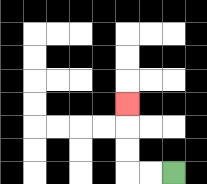{'start': '[7, 7]', 'end': '[5, 4]', 'path_directions': 'L,L,U,U,U', 'path_coordinates': '[[7, 7], [6, 7], [5, 7], [5, 6], [5, 5], [5, 4]]'}